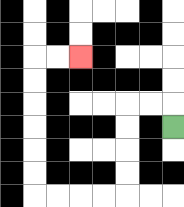{'start': '[7, 5]', 'end': '[3, 2]', 'path_directions': 'U,L,L,D,D,D,D,L,L,L,L,U,U,U,U,U,U,R,R', 'path_coordinates': '[[7, 5], [7, 4], [6, 4], [5, 4], [5, 5], [5, 6], [5, 7], [5, 8], [4, 8], [3, 8], [2, 8], [1, 8], [1, 7], [1, 6], [1, 5], [1, 4], [1, 3], [1, 2], [2, 2], [3, 2]]'}